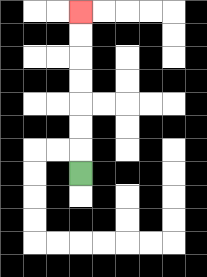{'start': '[3, 7]', 'end': '[3, 0]', 'path_directions': 'U,U,U,U,U,U,U', 'path_coordinates': '[[3, 7], [3, 6], [3, 5], [3, 4], [3, 3], [3, 2], [3, 1], [3, 0]]'}